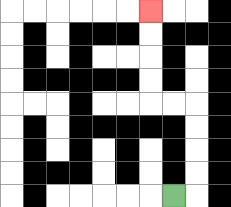{'start': '[7, 8]', 'end': '[6, 0]', 'path_directions': 'R,U,U,U,U,L,L,U,U,U,U', 'path_coordinates': '[[7, 8], [8, 8], [8, 7], [8, 6], [8, 5], [8, 4], [7, 4], [6, 4], [6, 3], [6, 2], [6, 1], [6, 0]]'}